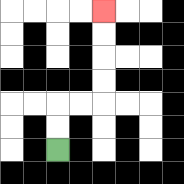{'start': '[2, 6]', 'end': '[4, 0]', 'path_directions': 'U,U,R,R,U,U,U,U', 'path_coordinates': '[[2, 6], [2, 5], [2, 4], [3, 4], [4, 4], [4, 3], [4, 2], [4, 1], [4, 0]]'}